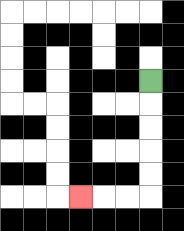{'start': '[6, 3]', 'end': '[3, 8]', 'path_directions': 'D,D,D,D,D,L,L,L', 'path_coordinates': '[[6, 3], [6, 4], [6, 5], [6, 6], [6, 7], [6, 8], [5, 8], [4, 8], [3, 8]]'}